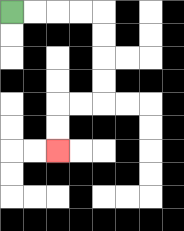{'start': '[0, 0]', 'end': '[2, 6]', 'path_directions': 'R,R,R,R,D,D,D,D,L,L,D,D', 'path_coordinates': '[[0, 0], [1, 0], [2, 0], [3, 0], [4, 0], [4, 1], [4, 2], [4, 3], [4, 4], [3, 4], [2, 4], [2, 5], [2, 6]]'}